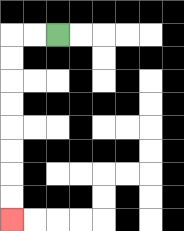{'start': '[2, 1]', 'end': '[0, 9]', 'path_directions': 'L,L,D,D,D,D,D,D,D,D', 'path_coordinates': '[[2, 1], [1, 1], [0, 1], [0, 2], [0, 3], [0, 4], [0, 5], [0, 6], [0, 7], [0, 8], [0, 9]]'}